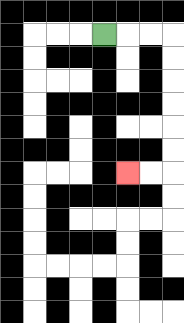{'start': '[4, 1]', 'end': '[5, 7]', 'path_directions': 'R,R,R,D,D,D,D,D,D,L,L', 'path_coordinates': '[[4, 1], [5, 1], [6, 1], [7, 1], [7, 2], [7, 3], [7, 4], [7, 5], [7, 6], [7, 7], [6, 7], [5, 7]]'}